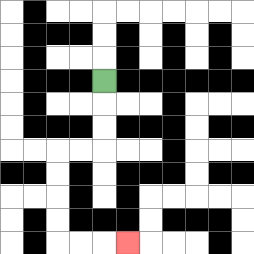{'start': '[4, 3]', 'end': '[5, 10]', 'path_directions': 'D,D,D,L,L,D,D,D,D,R,R,R', 'path_coordinates': '[[4, 3], [4, 4], [4, 5], [4, 6], [3, 6], [2, 6], [2, 7], [2, 8], [2, 9], [2, 10], [3, 10], [4, 10], [5, 10]]'}